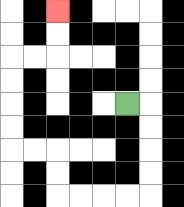{'start': '[5, 4]', 'end': '[2, 0]', 'path_directions': 'R,D,D,D,D,L,L,L,L,U,U,L,L,U,U,U,U,R,R,U,U', 'path_coordinates': '[[5, 4], [6, 4], [6, 5], [6, 6], [6, 7], [6, 8], [5, 8], [4, 8], [3, 8], [2, 8], [2, 7], [2, 6], [1, 6], [0, 6], [0, 5], [0, 4], [0, 3], [0, 2], [1, 2], [2, 2], [2, 1], [2, 0]]'}